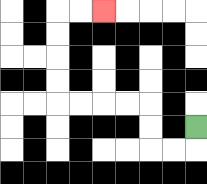{'start': '[8, 5]', 'end': '[4, 0]', 'path_directions': 'D,L,L,U,U,L,L,L,L,U,U,U,U,R,R', 'path_coordinates': '[[8, 5], [8, 6], [7, 6], [6, 6], [6, 5], [6, 4], [5, 4], [4, 4], [3, 4], [2, 4], [2, 3], [2, 2], [2, 1], [2, 0], [3, 0], [4, 0]]'}